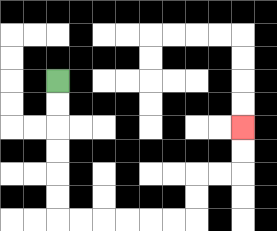{'start': '[2, 3]', 'end': '[10, 5]', 'path_directions': 'D,D,D,D,D,D,R,R,R,R,R,R,U,U,R,R,U,U', 'path_coordinates': '[[2, 3], [2, 4], [2, 5], [2, 6], [2, 7], [2, 8], [2, 9], [3, 9], [4, 9], [5, 9], [6, 9], [7, 9], [8, 9], [8, 8], [8, 7], [9, 7], [10, 7], [10, 6], [10, 5]]'}